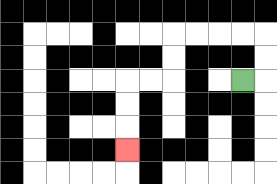{'start': '[10, 3]', 'end': '[5, 6]', 'path_directions': 'R,U,U,L,L,L,L,D,D,L,L,D,D,D', 'path_coordinates': '[[10, 3], [11, 3], [11, 2], [11, 1], [10, 1], [9, 1], [8, 1], [7, 1], [7, 2], [7, 3], [6, 3], [5, 3], [5, 4], [5, 5], [5, 6]]'}